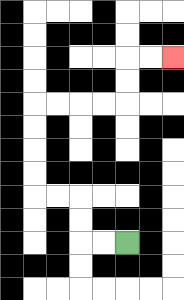{'start': '[5, 10]', 'end': '[7, 2]', 'path_directions': 'L,L,U,U,L,L,U,U,U,U,R,R,R,R,U,U,R,R', 'path_coordinates': '[[5, 10], [4, 10], [3, 10], [3, 9], [3, 8], [2, 8], [1, 8], [1, 7], [1, 6], [1, 5], [1, 4], [2, 4], [3, 4], [4, 4], [5, 4], [5, 3], [5, 2], [6, 2], [7, 2]]'}